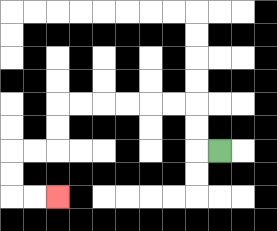{'start': '[9, 6]', 'end': '[2, 8]', 'path_directions': 'L,U,U,L,L,L,L,L,L,D,D,L,L,D,D,R,R', 'path_coordinates': '[[9, 6], [8, 6], [8, 5], [8, 4], [7, 4], [6, 4], [5, 4], [4, 4], [3, 4], [2, 4], [2, 5], [2, 6], [1, 6], [0, 6], [0, 7], [0, 8], [1, 8], [2, 8]]'}